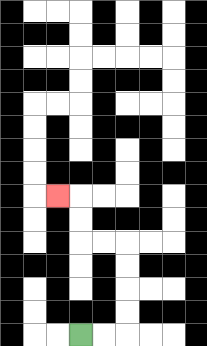{'start': '[3, 14]', 'end': '[2, 8]', 'path_directions': 'R,R,U,U,U,U,L,L,U,U,L', 'path_coordinates': '[[3, 14], [4, 14], [5, 14], [5, 13], [5, 12], [5, 11], [5, 10], [4, 10], [3, 10], [3, 9], [3, 8], [2, 8]]'}